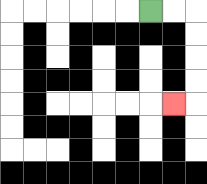{'start': '[6, 0]', 'end': '[7, 4]', 'path_directions': 'R,R,D,D,D,D,L', 'path_coordinates': '[[6, 0], [7, 0], [8, 0], [8, 1], [8, 2], [8, 3], [8, 4], [7, 4]]'}